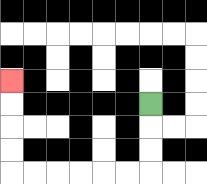{'start': '[6, 4]', 'end': '[0, 3]', 'path_directions': 'D,D,D,L,L,L,L,L,L,U,U,U,U', 'path_coordinates': '[[6, 4], [6, 5], [6, 6], [6, 7], [5, 7], [4, 7], [3, 7], [2, 7], [1, 7], [0, 7], [0, 6], [0, 5], [0, 4], [0, 3]]'}